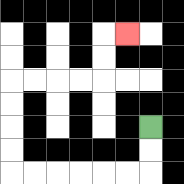{'start': '[6, 5]', 'end': '[5, 1]', 'path_directions': 'D,D,L,L,L,L,L,L,U,U,U,U,R,R,R,R,U,U,R', 'path_coordinates': '[[6, 5], [6, 6], [6, 7], [5, 7], [4, 7], [3, 7], [2, 7], [1, 7], [0, 7], [0, 6], [0, 5], [0, 4], [0, 3], [1, 3], [2, 3], [3, 3], [4, 3], [4, 2], [4, 1], [5, 1]]'}